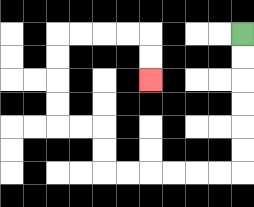{'start': '[10, 1]', 'end': '[6, 3]', 'path_directions': 'D,D,D,D,D,D,L,L,L,L,L,L,U,U,L,L,U,U,U,U,R,R,R,R,D,D', 'path_coordinates': '[[10, 1], [10, 2], [10, 3], [10, 4], [10, 5], [10, 6], [10, 7], [9, 7], [8, 7], [7, 7], [6, 7], [5, 7], [4, 7], [4, 6], [4, 5], [3, 5], [2, 5], [2, 4], [2, 3], [2, 2], [2, 1], [3, 1], [4, 1], [5, 1], [6, 1], [6, 2], [6, 3]]'}